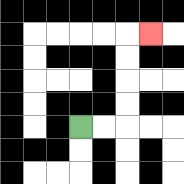{'start': '[3, 5]', 'end': '[6, 1]', 'path_directions': 'R,R,U,U,U,U,R', 'path_coordinates': '[[3, 5], [4, 5], [5, 5], [5, 4], [5, 3], [5, 2], [5, 1], [6, 1]]'}